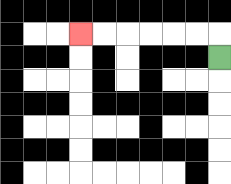{'start': '[9, 2]', 'end': '[3, 1]', 'path_directions': 'U,L,L,L,L,L,L', 'path_coordinates': '[[9, 2], [9, 1], [8, 1], [7, 1], [6, 1], [5, 1], [4, 1], [3, 1]]'}